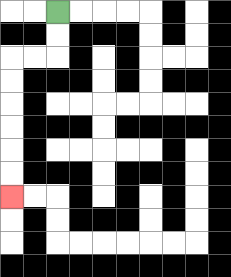{'start': '[2, 0]', 'end': '[0, 8]', 'path_directions': 'D,D,L,L,D,D,D,D,D,D', 'path_coordinates': '[[2, 0], [2, 1], [2, 2], [1, 2], [0, 2], [0, 3], [0, 4], [0, 5], [0, 6], [0, 7], [0, 8]]'}